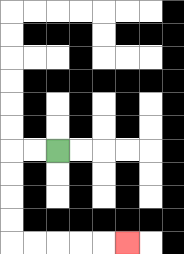{'start': '[2, 6]', 'end': '[5, 10]', 'path_directions': 'L,L,D,D,D,D,R,R,R,R,R', 'path_coordinates': '[[2, 6], [1, 6], [0, 6], [0, 7], [0, 8], [0, 9], [0, 10], [1, 10], [2, 10], [3, 10], [4, 10], [5, 10]]'}